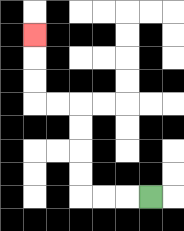{'start': '[6, 8]', 'end': '[1, 1]', 'path_directions': 'L,L,L,U,U,U,U,L,L,U,U,U', 'path_coordinates': '[[6, 8], [5, 8], [4, 8], [3, 8], [3, 7], [3, 6], [3, 5], [3, 4], [2, 4], [1, 4], [1, 3], [1, 2], [1, 1]]'}